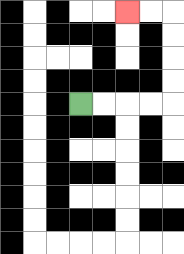{'start': '[3, 4]', 'end': '[5, 0]', 'path_directions': 'R,R,R,R,U,U,U,U,L,L', 'path_coordinates': '[[3, 4], [4, 4], [5, 4], [6, 4], [7, 4], [7, 3], [7, 2], [7, 1], [7, 0], [6, 0], [5, 0]]'}